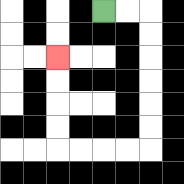{'start': '[4, 0]', 'end': '[2, 2]', 'path_directions': 'R,R,D,D,D,D,D,D,L,L,L,L,U,U,U,U', 'path_coordinates': '[[4, 0], [5, 0], [6, 0], [6, 1], [6, 2], [6, 3], [6, 4], [6, 5], [6, 6], [5, 6], [4, 6], [3, 6], [2, 6], [2, 5], [2, 4], [2, 3], [2, 2]]'}